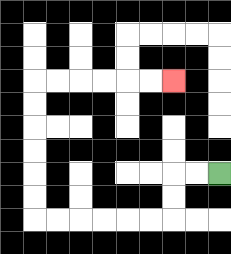{'start': '[9, 7]', 'end': '[7, 3]', 'path_directions': 'L,L,D,D,L,L,L,L,L,L,U,U,U,U,U,U,R,R,R,R,R,R', 'path_coordinates': '[[9, 7], [8, 7], [7, 7], [7, 8], [7, 9], [6, 9], [5, 9], [4, 9], [3, 9], [2, 9], [1, 9], [1, 8], [1, 7], [1, 6], [1, 5], [1, 4], [1, 3], [2, 3], [3, 3], [4, 3], [5, 3], [6, 3], [7, 3]]'}